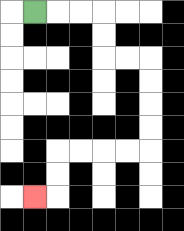{'start': '[1, 0]', 'end': '[1, 8]', 'path_directions': 'R,R,R,D,D,R,R,D,D,D,D,L,L,L,L,D,D,L', 'path_coordinates': '[[1, 0], [2, 0], [3, 0], [4, 0], [4, 1], [4, 2], [5, 2], [6, 2], [6, 3], [6, 4], [6, 5], [6, 6], [5, 6], [4, 6], [3, 6], [2, 6], [2, 7], [2, 8], [1, 8]]'}